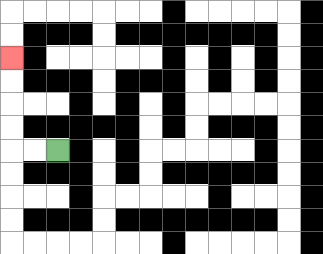{'start': '[2, 6]', 'end': '[0, 2]', 'path_directions': 'L,L,U,U,U,U', 'path_coordinates': '[[2, 6], [1, 6], [0, 6], [0, 5], [0, 4], [0, 3], [0, 2]]'}